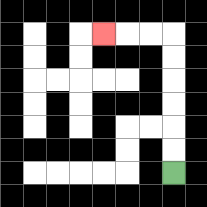{'start': '[7, 7]', 'end': '[4, 1]', 'path_directions': 'U,U,U,U,U,U,L,L,L', 'path_coordinates': '[[7, 7], [7, 6], [7, 5], [7, 4], [7, 3], [7, 2], [7, 1], [6, 1], [5, 1], [4, 1]]'}